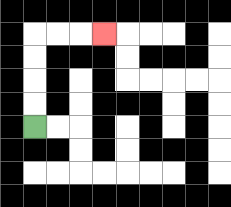{'start': '[1, 5]', 'end': '[4, 1]', 'path_directions': 'U,U,U,U,R,R,R', 'path_coordinates': '[[1, 5], [1, 4], [1, 3], [1, 2], [1, 1], [2, 1], [3, 1], [4, 1]]'}